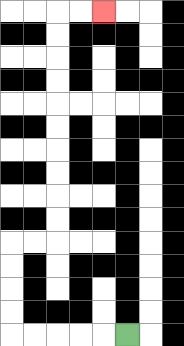{'start': '[5, 14]', 'end': '[4, 0]', 'path_directions': 'L,L,L,L,L,U,U,U,U,R,R,U,U,U,U,U,U,U,U,U,U,R,R', 'path_coordinates': '[[5, 14], [4, 14], [3, 14], [2, 14], [1, 14], [0, 14], [0, 13], [0, 12], [0, 11], [0, 10], [1, 10], [2, 10], [2, 9], [2, 8], [2, 7], [2, 6], [2, 5], [2, 4], [2, 3], [2, 2], [2, 1], [2, 0], [3, 0], [4, 0]]'}